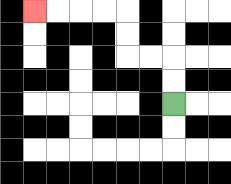{'start': '[7, 4]', 'end': '[1, 0]', 'path_directions': 'U,U,L,L,U,U,L,L,L,L', 'path_coordinates': '[[7, 4], [7, 3], [7, 2], [6, 2], [5, 2], [5, 1], [5, 0], [4, 0], [3, 0], [2, 0], [1, 0]]'}